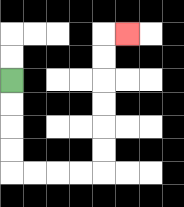{'start': '[0, 3]', 'end': '[5, 1]', 'path_directions': 'D,D,D,D,R,R,R,R,U,U,U,U,U,U,R', 'path_coordinates': '[[0, 3], [0, 4], [0, 5], [0, 6], [0, 7], [1, 7], [2, 7], [3, 7], [4, 7], [4, 6], [4, 5], [4, 4], [4, 3], [4, 2], [4, 1], [5, 1]]'}